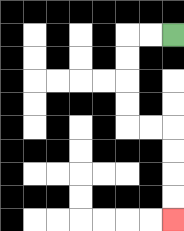{'start': '[7, 1]', 'end': '[7, 9]', 'path_directions': 'L,L,D,D,D,D,R,R,D,D,D,D', 'path_coordinates': '[[7, 1], [6, 1], [5, 1], [5, 2], [5, 3], [5, 4], [5, 5], [6, 5], [7, 5], [7, 6], [7, 7], [7, 8], [7, 9]]'}